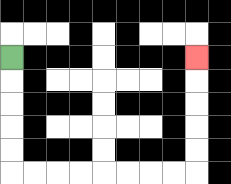{'start': '[0, 2]', 'end': '[8, 2]', 'path_directions': 'D,D,D,D,D,R,R,R,R,R,R,R,R,U,U,U,U,U', 'path_coordinates': '[[0, 2], [0, 3], [0, 4], [0, 5], [0, 6], [0, 7], [1, 7], [2, 7], [3, 7], [4, 7], [5, 7], [6, 7], [7, 7], [8, 7], [8, 6], [8, 5], [8, 4], [8, 3], [8, 2]]'}